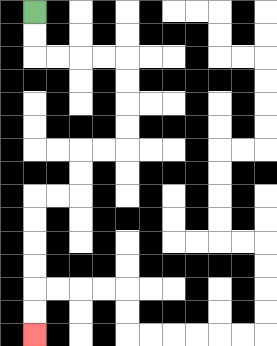{'start': '[1, 0]', 'end': '[1, 14]', 'path_directions': 'D,D,R,R,R,R,D,D,D,D,L,L,D,D,L,L,D,D,D,D,D,D', 'path_coordinates': '[[1, 0], [1, 1], [1, 2], [2, 2], [3, 2], [4, 2], [5, 2], [5, 3], [5, 4], [5, 5], [5, 6], [4, 6], [3, 6], [3, 7], [3, 8], [2, 8], [1, 8], [1, 9], [1, 10], [1, 11], [1, 12], [1, 13], [1, 14]]'}